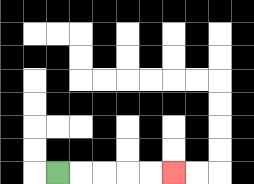{'start': '[2, 7]', 'end': '[7, 7]', 'path_directions': 'R,R,R,R,R', 'path_coordinates': '[[2, 7], [3, 7], [4, 7], [5, 7], [6, 7], [7, 7]]'}